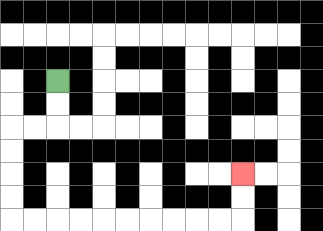{'start': '[2, 3]', 'end': '[10, 7]', 'path_directions': 'D,D,L,L,D,D,D,D,R,R,R,R,R,R,R,R,R,R,U,U', 'path_coordinates': '[[2, 3], [2, 4], [2, 5], [1, 5], [0, 5], [0, 6], [0, 7], [0, 8], [0, 9], [1, 9], [2, 9], [3, 9], [4, 9], [5, 9], [6, 9], [7, 9], [8, 9], [9, 9], [10, 9], [10, 8], [10, 7]]'}